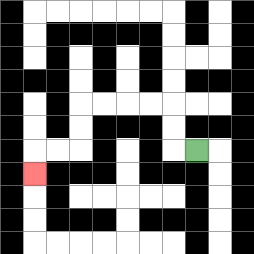{'start': '[8, 6]', 'end': '[1, 7]', 'path_directions': 'L,U,U,L,L,L,L,D,D,L,L,D', 'path_coordinates': '[[8, 6], [7, 6], [7, 5], [7, 4], [6, 4], [5, 4], [4, 4], [3, 4], [3, 5], [3, 6], [2, 6], [1, 6], [1, 7]]'}